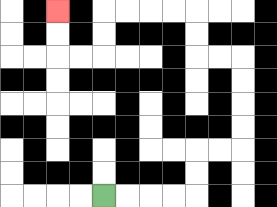{'start': '[4, 8]', 'end': '[2, 0]', 'path_directions': 'R,R,R,R,U,U,R,R,U,U,U,U,L,L,U,U,L,L,L,L,D,D,L,L,U,U', 'path_coordinates': '[[4, 8], [5, 8], [6, 8], [7, 8], [8, 8], [8, 7], [8, 6], [9, 6], [10, 6], [10, 5], [10, 4], [10, 3], [10, 2], [9, 2], [8, 2], [8, 1], [8, 0], [7, 0], [6, 0], [5, 0], [4, 0], [4, 1], [4, 2], [3, 2], [2, 2], [2, 1], [2, 0]]'}